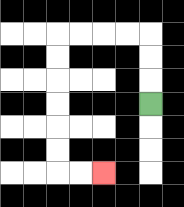{'start': '[6, 4]', 'end': '[4, 7]', 'path_directions': 'U,U,U,L,L,L,L,D,D,D,D,D,D,R,R', 'path_coordinates': '[[6, 4], [6, 3], [6, 2], [6, 1], [5, 1], [4, 1], [3, 1], [2, 1], [2, 2], [2, 3], [2, 4], [2, 5], [2, 6], [2, 7], [3, 7], [4, 7]]'}